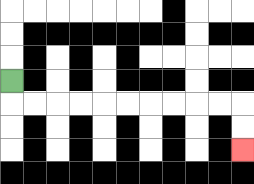{'start': '[0, 3]', 'end': '[10, 6]', 'path_directions': 'D,R,R,R,R,R,R,R,R,R,R,D,D', 'path_coordinates': '[[0, 3], [0, 4], [1, 4], [2, 4], [3, 4], [4, 4], [5, 4], [6, 4], [7, 4], [8, 4], [9, 4], [10, 4], [10, 5], [10, 6]]'}